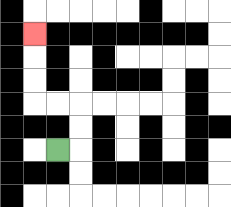{'start': '[2, 6]', 'end': '[1, 1]', 'path_directions': 'R,U,U,L,L,U,U,U', 'path_coordinates': '[[2, 6], [3, 6], [3, 5], [3, 4], [2, 4], [1, 4], [1, 3], [1, 2], [1, 1]]'}